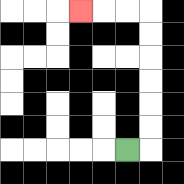{'start': '[5, 6]', 'end': '[3, 0]', 'path_directions': 'R,U,U,U,U,U,U,L,L,L', 'path_coordinates': '[[5, 6], [6, 6], [6, 5], [6, 4], [6, 3], [6, 2], [6, 1], [6, 0], [5, 0], [4, 0], [3, 0]]'}